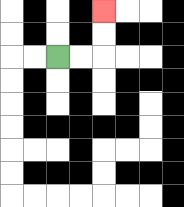{'start': '[2, 2]', 'end': '[4, 0]', 'path_directions': 'R,R,U,U', 'path_coordinates': '[[2, 2], [3, 2], [4, 2], [4, 1], [4, 0]]'}